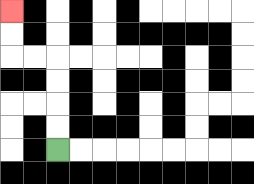{'start': '[2, 6]', 'end': '[0, 0]', 'path_directions': 'U,U,U,U,L,L,U,U', 'path_coordinates': '[[2, 6], [2, 5], [2, 4], [2, 3], [2, 2], [1, 2], [0, 2], [0, 1], [0, 0]]'}